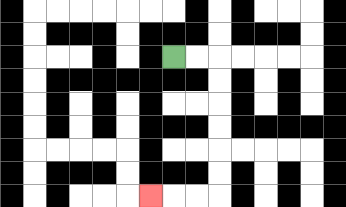{'start': '[7, 2]', 'end': '[6, 8]', 'path_directions': 'R,R,D,D,D,D,D,D,L,L,L', 'path_coordinates': '[[7, 2], [8, 2], [9, 2], [9, 3], [9, 4], [9, 5], [9, 6], [9, 7], [9, 8], [8, 8], [7, 8], [6, 8]]'}